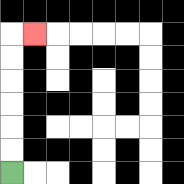{'start': '[0, 7]', 'end': '[1, 1]', 'path_directions': 'U,U,U,U,U,U,R', 'path_coordinates': '[[0, 7], [0, 6], [0, 5], [0, 4], [0, 3], [0, 2], [0, 1], [1, 1]]'}